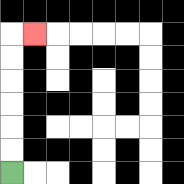{'start': '[0, 7]', 'end': '[1, 1]', 'path_directions': 'U,U,U,U,U,U,R', 'path_coordinates': '[[0, 7], [0, 6], [0, 5], [0, 4], [0, 3], [0, 2], [0, 1], [1, 1]]'}